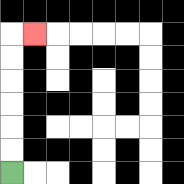{'start': '[0, 7]', 'end': '[1, 1]', 'path_directions': 'U,U,U,U,U,U,R', 'path_coordinates': '[[0, 7], [0, 6], [0, 5], [0, 4], [0, 3], [0, 2], [0, 1], [1, 1]]'}